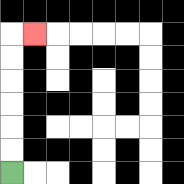{'start': '[0, 7]', 'end': '[1, 1]', 'path_directions': 'U,U,U,U,U,U,R', 'path_coordinates': '[[0, 7], [0, 6], [0, 5], [0, 4], [0, 3], [0, 2], [0, 1], [1, 1]]'}